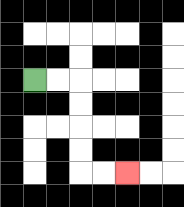{'start': '[1, 3]', 'end': '[5, 7]', 'path_directions': 'R,R,D,D,D,D,R,R', 'path_coordinates': '[[1, 3], [2, 3], [3, 3], [3, 4], [3, 5], [3, 6], [3, 7], [4, 7], [5, 7]]'}